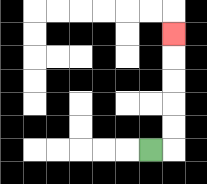{'start': '[6, 6]', 'end': '[7, 1]', 'path_directions': 'R,U,U,U,U,U', 'path_coordinates': '[[6, 6], [7, 6], [7, 5], [7, 4], [7, 3], [7, 2], [7, 1]]'}